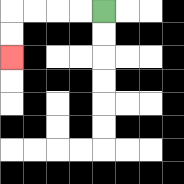{'start': '[4, 0]', 'end': '[0, 2]', 'path_directions': 'L,L,L,L,D,D', 'path_coordinates': '[[4, 0], [3, 0], [2, 0], [1, 0], [0, 0], [0, 1], [0, 2]]'}